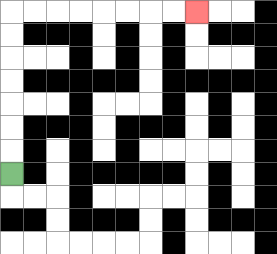{'start': '[0, 7]', 'end': '[8, 0]', 'path_directions': 'U,U,U,U,U,U,U,R,R,R,R,R,R,R,R', 'path_coordinates': '[[0, 7], [0, 6], [0, 5], [0, 4], [0, 3], [0, 2], [0, 1], [0, 0], [1, 0], [2, 0], [3, 0], [4, 0], [5, 0], [6, 0], [7, 0], [8, 0]]'}